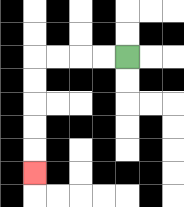{'start': '[5, 2]', 'end': '[1, 7]', 'path_directions': 'L,L,L,L,D,D,D,D,D', 'path_coordinates': '[[5, 2], [4, 2], [3, 2], [2, 2], [1, 2], [1, 3], [1, 4], [1, 5], [1, 6], [1, 7]]'}